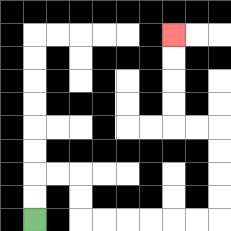{'start': '[1, 9]', 'end': '[7, 1]', 'path_directions': 'U,U,R,R,D,D,R,R,R,R,R,R,U,U,U,U,L,L,U,U,U,U', 'path_coordinates': '[[1, 9], [1, 8], [1, 7], [2, 7], [3, 7], [3, 8], [3, 9], [4, 9], [5, 9], [6, 9], [7, 9], [8, 9], [9, 9], [9, 8], [9, 7], [9, 6], [9, 5], [8, 5], [7, 5], [7, 4], [7, 3], [7, 2], [7, 1]]'}